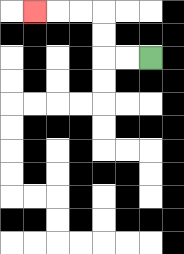{'start': '[6, 2]', 'end': '[1, 0]', 'path_directions': 'L,L,U,U,L,L,L', 'path_coordinates': '[[6, 2], [5, 2], [4, 2], [4, 1], [4, 0], [3, 0], [2, 0], [1, 0]]'}